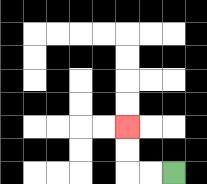{'start': '[7, 7]', 'end': '[5, 5]', 'path_directions': 'L,L,U,U', 'path_coordinates': '[[7, 7], [6, 7], [5, 7], [5, 6], [5, 5]]'}